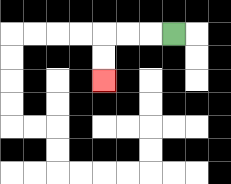{'start': '[7, 1]', 'end': '[4, 3]', 'path_directions': 'L,L,L,D,D', 'path_coordinates': '[[7, 1], [6, 1], [5, 1], [4, 1], [4, 2], [4, 3]]'}